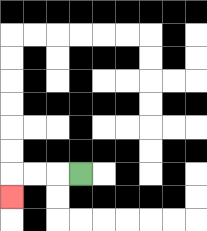{'start': '[3, 7]', 'end': '[0, 8]', 'path_directions': 'L,L,L,D', 'path_coordinates': '[[3, 7], [2, 7], [1, 7], [0, 7], [0, 8]]'}